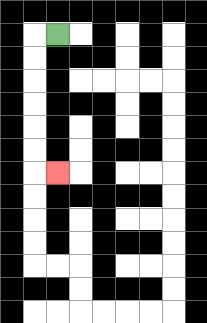{'start': '[2, 1]', 'end': '[2, 7]', 'path_directions': 'L,D,D,D,D,D,D,R', 'path_coordinates': '[[2, 1], [1, 1], [1, 2], [1, 3], [1, 4], [1, 5], [1, 6], [1, 7], [2, 7]]'}